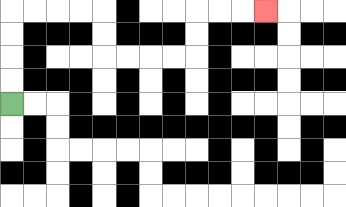{'start': '[0, 4]', 'end': '[11, 0]', 'path_directions': 'U,U,U,U,R,R,R,R,D,D,R,R,R,R,U,U,R,R,R', 'path_coordinates': '[[0, 4], [0, 3], [0, 2], [0, 1], [0, 0], [1, 0], [2, 0], [3, 0], [4, 0], [4, 1], [4, 2], [5, 2], [6, 2], [7, 2], [8, 2], [8, 1], [8, 0], [9, 0], [10, 0], [11, 0]]'}